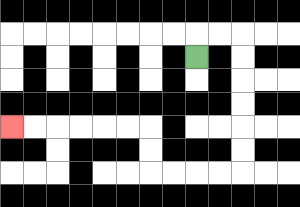{'start': '[8, 2]', 'end': '[0, 5]', 'path_directions': 'U,R,R,D,D,D,D,D,D,L,L,L,L,U,U,L,L,L,L,L,L', 'path_coordinates': '[[8, 2], [8, 1], [9, 1], [10, 1], [10, 2], [10, 3], [10, 4], [10, 5], [10, 6], [10, 7], [9, 7], [8, 7], [7, 7], [6, 7], [6, 6], [6, 5], [5, 5], [4, 5], [3, 5], [2, 5], [1, 5], [0, 5]]'}